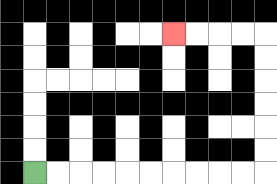{'start': '[1, 7]', 'end': '[7, 1]', 'path_directions': 'R,R,R,R,R,R,R,R,R,R,U,U,U,U,U,U,L,L,L,L', 'path_coordinates': '[[1, 7], [2, 7], [3, 7], [4, 7], [5, 7], [6, 7], [7, 7], [8, 7], [9, 7], [10, 7], [11, 7], [11, 6], [11, 5], [11, 4], [11, 3], [11, 2], [11, 1], [10, 1], [9, 1], [8, 1], [7, 1]]'}